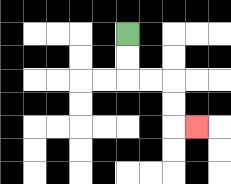{'start': '[5, 1]', 'end': '[8, 5]', 'path_directions': 'D,D,R,R,D,D,R', 'path_coordinates': '[[5, 1], [5, 2], [5, 3], [6, 3], [7, 3], [7, 4], [7, 5], [8, 5]]'}